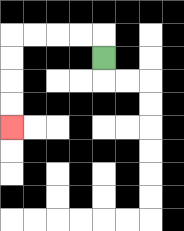{'start': '[4, 2]', 'end': '[0, 5]', 'path_directions': 'U,L,L,L,L,D,D,D,D', 'path_coordinates': '[[4, 2], [4, 1], [3, 1], [2, 1], [1, 1], [0, 1], [0, 2], [0, 3], [0, 4], [0, 5]]'}